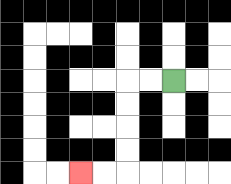{'start': '[7, 3]', 'end': '[3, 7]', 'path_directions': 'L,L,D,D,D,D,L,L', 'path_coordinates': '[[7, 3], [6, 3], [5, 3], [5, 4], [5, 5], [5, 6], [5, 7], [4, 7], [3, 7]]'}